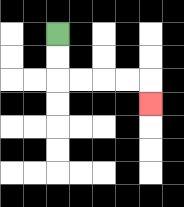{'start': '[2, 1]', 'end': '[6, 4]', 'path_directions': 'D,D,R,R,R,R,D', 'path_coordinates': '[[2, 1], [2, 2], [2, 3], [3, 3], [4, 3], [5, 3], [6, 3], [6, 4]]'}